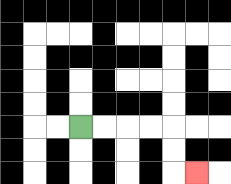{'start': '[3, 5]', 'end': '[8, 7]', 'path_directions': 'R,R,R,R,D,D,R', 'path_coordinates': '[[3, 5], [4, 5], [5, 5], [6, 5], [7, 5], [7, 6], [7, 7], [8, 7]]'}